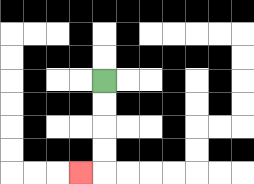{'start': '[4, 3]', 'end': '[3, 7]', 'path_directions': 'D,D,D,D,L', 'path_coordinates': '[[4, 3], [4, 4], [4, 5], [4, 6], [4, 7], [3, 7]]'}